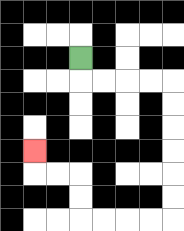{'start': '[3, 2]', 'end': '[1, 6]', 'path_directions': 'D,R,R,R,R,D,D,D,D,D,D,L,L,L,L,U,U,L,L,U', 'path_coordinates': '[[3, 2], [3, 3], [4, 3], [5, 3], [6, 3], [7, 3], [7, 4], [7, 5], [7, 6], [7, 7], [7, 8], [7, 9], [6, 9], [5, 9], [4, 9], [3, 9], [3, 8], [3, 7], [2, 7], [1, 7], [1, 6]]'}